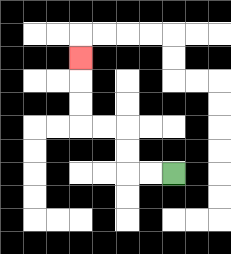{'start': '[7, 7]', 'end': '[3, 2]', 'path_directions': 'L,L,U,U,L,L,U,U,U', 'path_coordinates': '[[7, 7], [6, 7], [5, 7], [5, 6], [5, 5], [4, 5], [3, 5], [3, 4], [3, 3], [3, 2]]'}